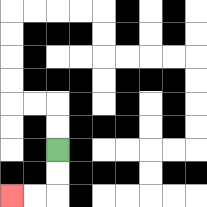{'start': '[2, 6]', 'end': '[0, 8]', 'path_directions': 'D,D,L,L', 'path_coordinates': '[[2, 6], [2, 7], [2, 8], [1, 8], [0, 8]]'}